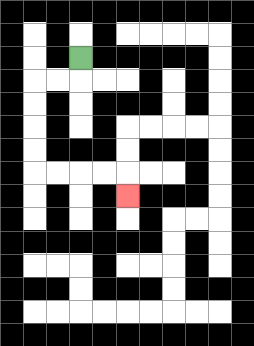{'start': '[3, 2]', 'end': '[5, 8]', 'path_directions': 'D,L,L,D,D,D,D,R,R,R,R,D', 'path_coordinates': '[[3, 2], [3, 3], [2, 3], [1, 3], [1, 4], [1, 5], [1, 6], [1, 7], [2, 7], [3, 7], [4, 7], [5, 7], [5, 8]]'}